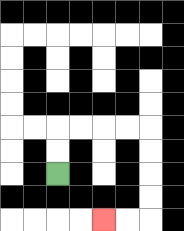{'start': '[2, 7]', 'end': '[4, 9]', 'path_directions': 'U,U,R,R,R,R,D,D,D,D,L,L', 'path_coordinates': '[[2, 7], [2, 6], [2, 5], [3, 5], [4, 5], [5, 5], [6, 5], [6, 6], [6, 7], [6, 8], [6, 9], [5, 9], [4, 9]]'}